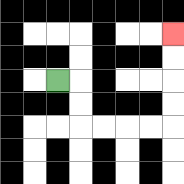{'start': '[2, 3]', 'end': '[7, 1]', 'path_directions': 'R,D,D,R,R,R,R,U,U,U,U', 'path_coordinates': '[[2, 3], [3, 3], [3, 4], [3, 5], [4, 5], [5, 5], [6, 5], [7, 5], [7, 4], [7, 3], [7, 2], [7, 1]]'}